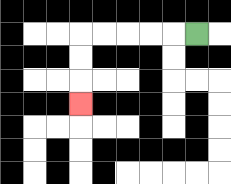{'start': '[8, 1]', 'end': '[3, 4]', 'path_directions': 'L,L,L,L,L,D,D,D', 'path_coordinates': '[[8, 1], [7, 1], [6, 1], [5, 1], [4, 1], [3, 1], [3, 2], [3, 3], [3, 4]]'}